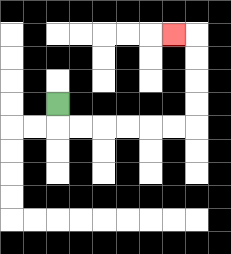{'start': '[2, 4]', 'end': '[7, 1]', 'path_directions': 'D,R,R,R,R,R,R,U,U,U,U,L', 'path_coordinates': '[[2, 4], [2, 5], [3, 5], [4, 5], [5, 5], [6, 5], [7, 5], [8, 5], [8, 4], [8, 3], [8, 2], [8, 1], [7, 1]]'}